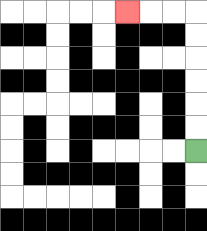{'start': '[8, 6]', 'end': '[5, 0]', 'path_directions': 'U,U,U,U,U,U,L,L,L', 'path_coordinates': '[[8, 6], [8, 5], [8, 4], [8, 3], [8, 2], [8, 1], [8, 0], [7, 0], [6, 0], [5, 0]]'}